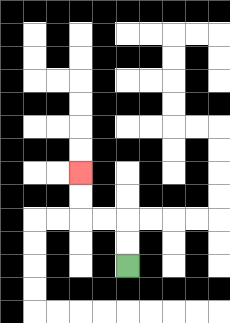{'start': '[5, 11]', 'end': '[3, 7]', 'path_directions': 'U,U,L,L,U,U', 'path_coordinates': '[[5, 11], [5, 10], [5, 9], [4, 9], [3, 9], [3, 8], [3, 7]]'}